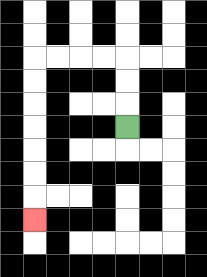{'start': '[5, 5]', 'end': '[1, 9]', 'path_directions': 'U,U,U,L,L,L,L,D,D,D,D,D,D,D', 'path_coordinates': '[[5, 5], [5, 4], [5, 3], [5, 2], [4, 2], [3, 2], [2, 2], [1, 2], [1, 3], [1, 4], [1, 5], [1, 6], [1, 7], [1, 8], [1, 9]]'}